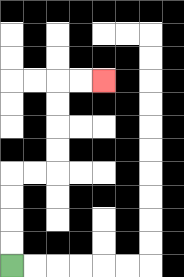{'start': '[0, 11]', 'end': '[4, 3]', 'path_directions': 'U,U,U,U,R,R,U,U,U,U,R,R', 'path_coordinates': '[[0, 11], [0, 10], [0, 9], [0, 8], [0, 7], [1, 7], [2, 7], [2, 6], [2, 5], [2, 4], [2, 3], [3, 3], [4, 3]]'}